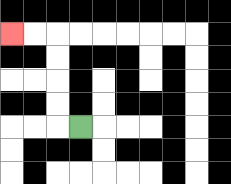{'start': '[3, 5]', 'end': '[0, 1]', 'path_directions': 'L,U,U,U,U,L,L', 'path_coordinates': '[[3, 5], [2, 5], [2, 4], [2, 3], [2, 2], [2, 1], [1, 1], [0, 1]]'}